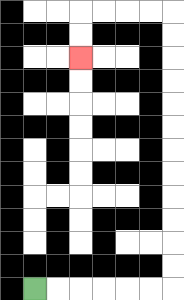{'start': '[1, 12]', 'end': '[3, 2]', 'path_directions': 'R,R,R,R,R,R,U,U,U,U,U,U,U,U,U,U,U,U,L,L,L,L,D,D', 'path_coordinates': '[[1, 12], [2, 12], [3, 12], [4, 12], [5, 12], [6, 12], [7, 12], [7, 11], [7, 10], [7, 9], [7, 8], [7, 7], [7, 6], [7, 5], [7, 4], [7, 3], [7, 2], [7, 1], [7, 0], [6, 0], [5, 0], [4, 0], [3, 0], [3, 1], [3, 2]]'}